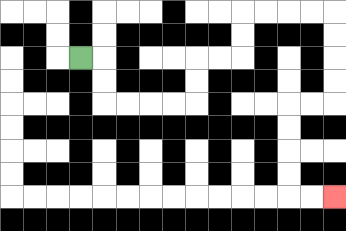{'start': '[3, 2]', 'end': '[14, 8]', 'path_directions': 'R,D,D,R,R,R,R,U,U,R,R,U,U,R,R,R,R,D,D,D,D,L,L,D,D,D,D,R,R', 'path_coordinates': '[[3, 2], [4, 2], [4, 3], [4, 4], [5, 4], [6, 4], [7, 4], [8, 4], [8, 3], [8, 2], [9, 2], [10, 2], [10, 1], [10, 0], [11, 0], [12, 0], [13, 0], [14, 0], [14, 1], [14, 2], [14, 3], [14, 4], [13, 4], [12, 4], [12, 5], [12, 6], [12, 7], [12, 8], [13, 8], [14, 8]]'}